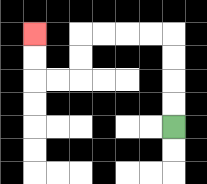{'start': '[7, 5]', 'end': '[1, 1]', 'path_directions': 'U,U,U,U,L,L,L,L,D,D,L,L,U,U', 'path_coordinates': '[[7, 5], [7, 4], [7, 3], [7, 2], [7, 1], [6, 1], [5, 1], [4, 1], [3, 1], [3, 2], [3, 3], [2, 3], [1, 3], [1, 2], [1, 1]]'}